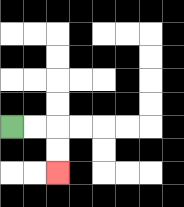{'start': '[0, 5]', 'end': '[2, 7]', 'path_directions': 'R,R,D,D', 'path_coordinates': '[[0, 5], [1, 5], [2, 5], [2, 6], [2, 7]]'}